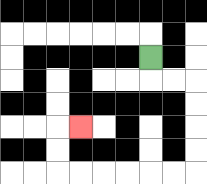{'start': '[6, 2]', 'end': '[3, 5]', 'path_directions': 'D,R,R,D,D,D,D,L,L,L,L,L,L,U,U,R', 'path_coordinates': '[[6, 2], [6, 3], [7, 3], [8, 3], [8, 4], [8, 5], [8, 6], [8, 7], [7, 7], [6, 7], [5, 7], [4, 7], [3, 7], [2, 7], [2, 6], [2, 5], [3, 5]]'}